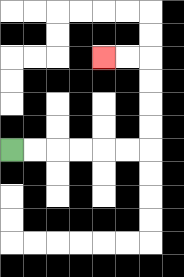{'start': '[0, 6]', 'end': '[4, 2]', 'path_directions': 'R,R,R,R,R,R,U,U,U,U,L,L', 'path_coordinates': '[[0, 6], [1, 6], [2, 6], [3, 6], [4, 6], [5, 6], [6, 6], [6, 5], [6, 4], [6, 3], [6, 2], [5, 2], [4, 2]]'}